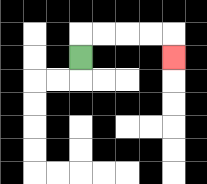{'start': '[3, 2]', 'end': '[7, 2]', 'path_directions': 'U,R,R,R,R,D', 'path_coordinates': '[[3, 2], [3, 1], [4, 1], [5, 1], [6, 1], [7, 1], [7, 2]]'}